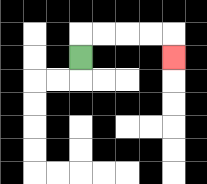{'start': '[3, 2]', 'end': '[7, 2]', 'path_directions': 'U,R,R,R,R,D', 'path_coordinates': '[[3, 2], [3, 1], [4, 1], [5, 1], [6, 1], [7, 1], [7, 2]]'}